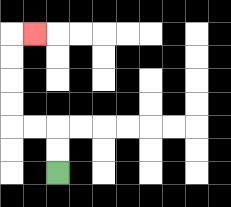{'start': '[2, 7]', 'end': '[1, 1]', 'path_directions': 'U,U,L,L,U,U,U,U,R', 'path_coordinates': '[[2, 7], [2, 6], [2, 5], [1, 5], [0, 5], [0, 4], [0, 3], [0, 2], [0, 1], [1, 1]]'}